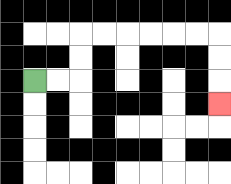{'start': '[1, 3]', 'end': '[9, 4]', 'path_directions': 'R,R,U,U,R,R,R,R,R,R,D,D,D', 'path_coordinates': '[[1, 3], [2, 3], [3, 3], [3, 2], [3, 1], [4, 1], [5, 1], [6, 1], [7, 1], [8, 1], [9, 1], [9, 2], [9, 3], [9, 4]]'}